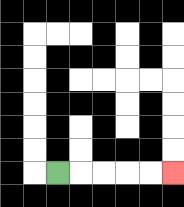{'start': '[2, 7]', 'end': '[7, 7]', 'path_directions': 'R,R,R,R,R', 'path_coordinates': '[[2, 7], [3, 7], [4, 7], [5, 7], [6, 7], [7, 7]]'}